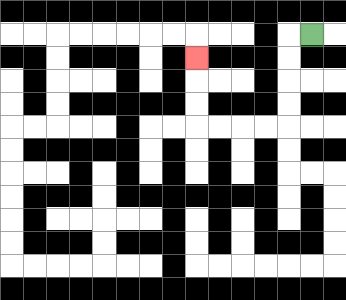{'start': '[13, 1]', 'end': '[8, 2]', 'path_directions': 'L,D,D,D,D,L,L,L,L,U,U,U', 'path_coordinates': '[[13, 1], [12, 1], [12, 2], [12, 3], [12, 4], [12, 5], [11, 5], [10, 5], [9, 5], [8, 5], [8, 4], [8, 3], [8, 2]]'}